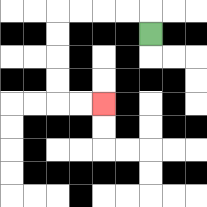{'start': '[6, 1]', 'end': '[4, 4]', 'path_directions': 'U,L,L,L,L,D,D,D,D,R,R', 'path_coordinates': '[[6, 1], [6, 0], [5, 0], [4, 0], [3, 0], [2, 0], [2, 1], [2, 2], [2, 3], [2, 4], [3, 4], [4, 4]]'}